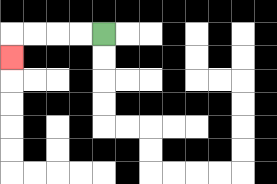{'start': '[4, 1]', 'end': '[0, 2]', 'path_directions': 'L,L,L,L,D', 'path_coordinates': '[[4, 1], [3, 1], [2, 1], [1, 1], [0, 1], [0, 2]]'}